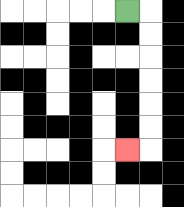{'start': '[5, 0]', 'end': '[5, 6]', 'path_directions': 'R,D,D,D,D,D,D,L', 'path_coordinates': '[[5, 0], [6, 0], [6, 1], [6, 2], [6, 3], [6, 4], [6, 5], [6, 6], [5, 6]]'}